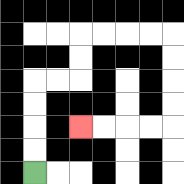{'start': '[1, 7]', 'end': '[3, 5]', 'path_directions': 'U,U,U,U,R,R,U,U,R,R,R,R,D,D,D,D,L,L,L,L', 'path_coordinates': '[[1, 7], [1, 6], [1, 5], [1, 4], [1, 3], [2, 3], [3, 3], [3, 2], [3, 1], [4, 1], [5, 1], [6, 1], [7, 1], [7, 2], [7, 3], [7, 4], [7, 5], [6, 5], [5, 5], [4, 5], [3, 5]]'}